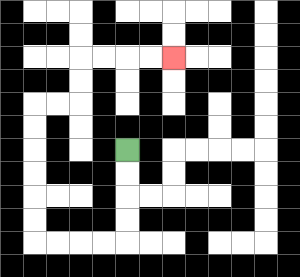{'start': '[5, 6]', 'end': '[7, 2]', 'path_directions': 'D,D,D,D,L,L,L,L,U,U,U,U,U,U,R,R,U,U,R,R,R,R', 'path_coordinates': '[[5, 6], [5, 7], [5, 8], [5, 9], [5, 10], [4, 10], [3, 10], [2, 10], [1, 10], [1, 9], [1, 8], [1, 7], [1, 6], [1, 5], [1, 4], [2, 4], [3, 4], [3, 3], [3, 2], [4, 2], [5, 2], [6, 2], [7, 2]]'}